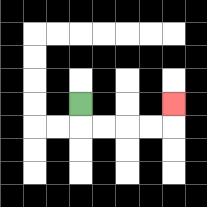{'start': '[3, 4]', 'end': '[7, 4]', 'path_directions': 'D,R,R,R,R,U', 'path_coordinates': '[[3, 4], [3, 5], [4, 5], [5, 5], [6, 5], [7, 5], [7, 4]]'}